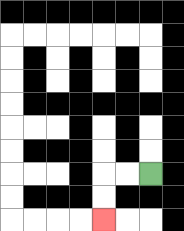{'start': '[6, 7]', 'end': '[4, 9]', 'path_directions': 'L,L,D,D', 'path_coordinates': '[[6, 7], [5, 7], [4, 7], [4, 8], [4, 9]]'}